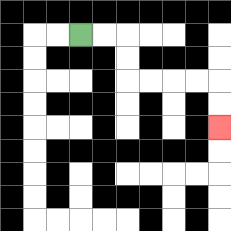{'start': '[3, 1]', 'end': '[9, 5]', 'path_directions': 'R,R,D,D,R,R,R,R,D,D', 'path_coordinates': '[[3, 1], [4, 1], [5, 1], [5, 2], [5, 3], [6, 3], [7, 3], [8, 3], [9, 3], [9, 4], [9, 5]]'}